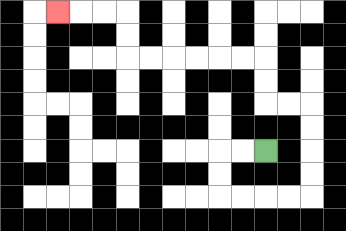{'start': '[11, 6]', 'end': '[2, 0]', 'path_directions': 'L,L,D,D,R,R,R,R,U,U,U,U,L,L,U,U,L,L,L,L,L,L,U,U,L,L,L', 'path_coordinates': '[[11, 6], [10, 6], [9, 6], [9, 7], [9, 8], [10, 8], [11, 8], [12, 8], [13, 8], [13, 7], [13, 6], [13, 5], [13, 4], [12, 4], [11, 4], [11, 3], [11, 2], [10, 2], [9, 2], [8, 2], [7, 2], [6, 2], [5, 2], [5, 1], [5, 0], [4, 0], [3, 0], [2, 0]]'}